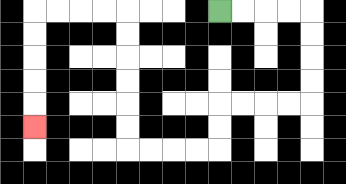{'start': '[9, 0]', 'end': '[1, 5]', 'path_directions': 'R,R,R,R,D,D,D,D,L,L,L,L,D,D,L,L,L,L,U,U,U,U,U,U,L,L,L,L,D,D,D,D,D', 'path_coordinates': '[[9, 0], [10, 0], [11, 0], [12, 0], [13, 0], [13, 1], [13, 2], [13, 3], [13, 4], [12, 4], [11, 4], [10, 4], [9, 4], [9, 5], [9, 6], [8, 6], [7, 6], [6, 6], [5, 6], [5, 5], [5, 4], [5, 3], [5, 2], [5, 1], [5, 0], [4, 0], [3, 0], [2, 0], [1, 0], [1, 1], [1, 2], [1, 3], [1, 4], [1, 5]]'}